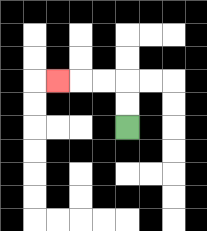{'start': '[5, 5]', 'end': '[2, 3]', 'path_directions': 'U,U,L,L,L', 'path_coordinates': '[[5, 5], [5, 4], [5, 3], [4, 3], [3, 3], [2, 3]]'}